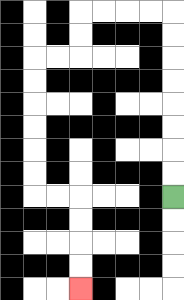{'start': '[7, 8]', 'end': '[3, 12]', 'path_directions': 'U,U,U,U,U,U,U,U,L,L,L,L,D,D,L,L,D,D,D,D,D,D,R,R,D,D,D,D', 'path_coordinates': '[[7, 8], [7, 7], [7, 6], [7, 5], [7, 4], [7, 3], [7, 2], [7, 1], [7, 0], [6, 0], [5, 0], [4, 0], [3, 0], [3, 1], [3, 2], [2, 2], [1, 2], [1, 3], [1, 4], [1, 5], [1, 6], [1, 7], [1, 8], [2, 8], [3, 8], [3, 9], [3, 10], [3, 11], [3, 12]]'}